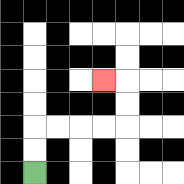{'start': '[1, 7]', 'end': '[4, 3]', 'path_directions': 'U,U,R,R,R,R,U,U,L', 'path_coordinates': '[[1, 7], [1, 6], [1, 5], [2, 5], [3, 5], [4, 5], [5, 5], [5, 4], [5, 3], [4, 3]]'}